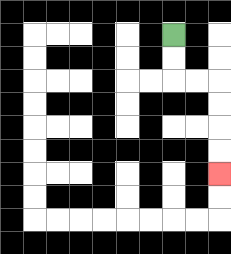{'start': '[7, 1]', 'end': '[9, 7]', 'path_directions': 'D,D,R,R,D,D,D,D', 'path_coordinates': '[[7, 1], [7, 2], [7, 3], [8, 3], [9, 3], [9, 4], [9, 5], [9, 6], [9, 7]]'}